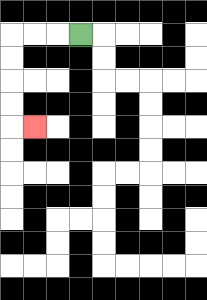{'start': '[3, 1]', 'end': '[1, 5]', 'path_directions': 'L,L,L,D,D,D,D,R', 'path_coordinates': '[[3, 1], [2, 1], [1, 1], [0, 1], [0, 2], [0, 3], [0, 4], [0, 5], [1, 5]]'}